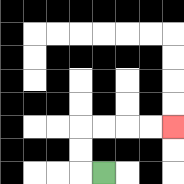{'start': '[4, 7]', 'end': '[7, 5]', 'path_directions': 'L,U,U,R,R,R,R', 'path_coordinates': '[[4, 7], [3, 7], [3, 6], [3, 5], [4, 5], [5, 5], [6, 5], [7, 5]]'}